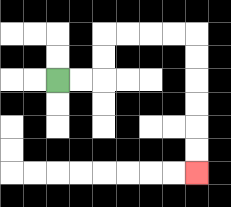{'start': '[2, 3]', 'end': '[8, 7]', 'path_directions': 'R,R,U,U,R,R,R,R,D,D,D,D,D,D', 'path_coordinates': '[[2, 3], [3, 3], [4, 3], [4, 2], [4, 1], [5, 1], [6, 1], [7, 1], [8, 1], [8, 2], [8, 3], [8, 4], [8, 5], [8, 6], [8, 7]]'}